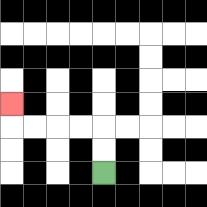{'start': '[4, 7]', 'end': '[0, 4]', 'path_directions': 'U,U,L,L,L,L,U', 'path_coordinates': '[[4, 7], [4, 6], [4, 5], [3, 5], [2, 5], [1, 5], [0, 5], [0, 4]]'}